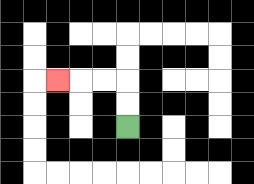{'start': '[5, 5]', 'end': '[2, 3]', 'path_directions': 'U,U,L,L,L', 'path_coordinates': '[[5, 5], [5, 4], [5, 3], [4, 3], [3, 3], [2, 3]]'}